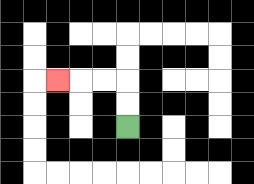{'start': '[5, 5]', 'end': '[2, 3]', 'path_directions': 'U,U,L,L,L', 'path_coordinates': '[[5, 5], [5, 4], [5, 3], [4, 3], [3, 3], [2, 3]]'}